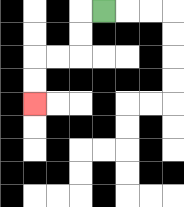{'start': '[4, 0]', 'end': '[1, 4]', 'path_directions': 'L,D,D,L,L,D,D', 'path_coordinates': '[[4, 0], [3, 0], [3, 1], [3, 2], [2, 2], [1, 2], [1, 3], [1, 4]]'}